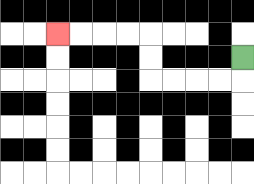{'start': '[10, 2]', 'end': '[2, 1]', 'path_directions': 'D,L,L,L,L,U,U,L,L,L,L', 'path_coordinates': '[[10, 2], [10, 3], [9, 3], [8, 3], [7, 3], [6, 3], [6, 2], [6, 1], [5, 1], [4, 1], [3, 1], [2, 1]]'}